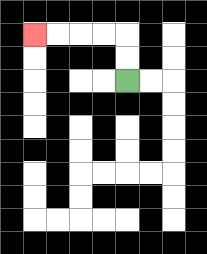{'start': '[5, 3]', 'end': '[1, 1]', 'path_directions': 'U,U,L,L,L,L', 'path_coordinates': '[[5, 3], [5, 2], [5, 1], [4, 1], [3, 1], [2, 1], [1, 1]]'}